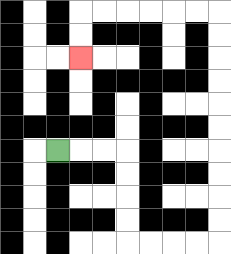{'start': '[2, 6]', 'end': '[3, 2]', 'path_directions': 'R,R,R,D,D,D,D,R,R,R,R,U,U,U,U,U,U,U,U,U,U,L,L,L,L,L,L,D,D', 'path_coordinates': '[[2, 6], [3, 6], [4, 6], [5, 6], [5, 7], [5, 8], [5, 9], [5, 10], [6, 10], [7, 10], [8, 10], [9, 10], [9, 9], [9, 8], [9, 7], [9, 6], [9, 5], [9, 4], [9, 3], [9, 2], [9, 1], [9, 0], [8, 0], [7, 0], [6, 0], [5, 0], [4, 0], [3, 0], [3, 1], [3, 2]]'}